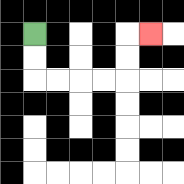{'start': '[1, 1]', 'end': '[6, 1]', 'path_directions': 'D,D,R,R,R,R,U,U,R', 'path_coordinates': '[[1, 1], [1, 2], [1, 3], [2, 3], [3, 3], [4, 3], [5, 3], [5, 2], [5, 1], [6, 1]]'}